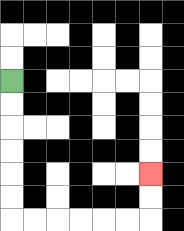{'start': '[0, 3]', 'end': '[6, 7]', 'path_directions': 'D,D,D,D,D,D,R,R,R,R,R,R,U,U', 'path_coordinates': '[[0, 3], [0, 4], [0, 5], [0, 6], [0, 7], [0, 8], [0, 9], [1, 9], [2, 9], [3, 9], [4, 9], [5, 9], [6, 9], [6, 8], [6, 7]]'}